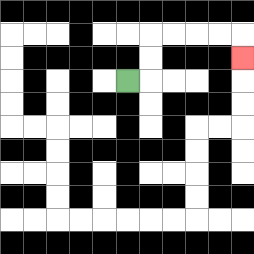{'start': '[5, 3]', 'end': '[10, 2]', 'path_directions': 'R,U,U,R,R,R,R,D', 'path_coordinates': '[[5, 3], [6, 3], [6, 2], [6, 1], [7, 1], [8, 1], [9, 1], [10, 1], [10, 2]]'}